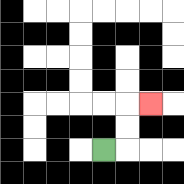{'start': '[4, 6]', 'end': '[6, 4]', 'path_directions': 'R,U,U,R', 'path_coordinates': '[[4, 6], [5, 6], [5, 5], [5, 4], [6, 4]]'}